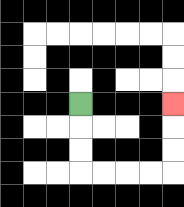{'start': '[3, 4]', 'end': '[7, 4]', 'path_directions': 'D,D,D,R,R,R,R,U,U,U', 'path_coordinates': '[[3, 4], [3, 5], [3, 6], [3, 7], [4, 7], [5, 7], [6, 7], [7, 7], [7, 6], [7, 5], [7, 4]]'}